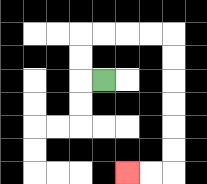{'start': '[4, 3]', 'end': '[5, 7]', 'path_directions': 'L,U,U,R,R,R,R,D,D,D,D,D,D,L,L', 'path_coordinates': '[[4, 3], [3, 3], [3, 2], [3, 1], [4, 1], [5, 1], [6, 1], [7, 1], [7, 2], [7, 3], [7, 4], [7, 5], [7, 6], [7, 7], [6, 7], [5, 7]]'}